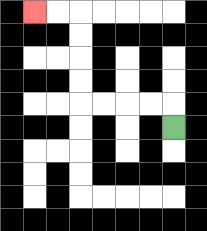{'start': '[7, 5]', 'end': '[1, 0]', 'path_directions': 'U,L,L,L,L,U,U,U,U,L,L', 'path_coordinates': '[[7, 5], [7, 4], [6, 4], [5, 4], [4, 4], [3, 4], [3, 3], [3, 2], [3, 1], [3, 0], [2, 0], [1, 0]]'}